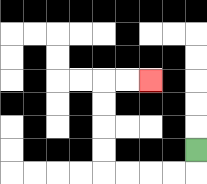{'start': '[8, 6]', 'end': '[6, 3]', 'path_directions': 'D,L,L,L,L,U,U,U,U,R,R', 'path_coordinates': '[[8, 6], [8, 7], [7, 7], [6, 7], [5, 7], [4, 7], [4, 6], [4, 5], [4, 4], [4, 3], [5, 3], [6, 3]]'}